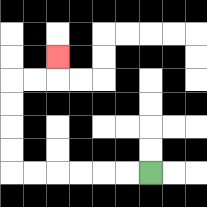{'start': '[6, 7]', 'end': '[2, 2]', 'path_directions': 'L,L,L,L,L,L,U,U,U,U,R,R,U', 'path_coordinates': '[[6, 7], [5, 7], [4, 7], [3, 7], [2, 7], [1, 7], [0, 7], [0, 6], [0, 5], [0, 4], [0, 3], [1, 3], [2, 3], [2, 2]]'}